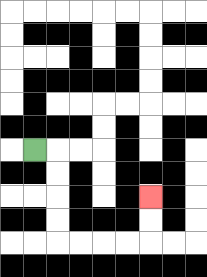{'start': '[1, 6]', 'end': '[6, 8]', 'path_directions': 'R,D,D,D,D,R,R,R,R,U,U', 'path_coordinates': '[[1, 6], [2, 6], [2, 7], [2, 8], [2, 9], [2, 10], [3, 10], [4, 10], [5, 10], [6, 10], [6, 9], [6, 8]]'}